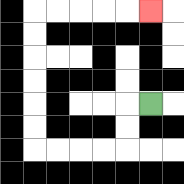{'start': '[6, 4]', 'end': '[6, 0]', 'path_directions': 'L,D,D,L,L,L,L,U,U,U,U,U,U,R,R,R,R,R', 'path_coordinates': '[[6, 4], [5, 4], [5, 5], [5, 6], [4, 6], [3, 6], [2, 6], [1, 6], [1, 5], [1, 4], [1, 3], [1, 2], [1, 1], [1, 0], [2, 0], [3, 0], [4, 0], [5, 0], [6, 0]]'}